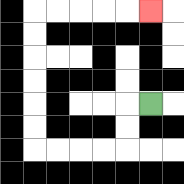{'start': '[6, 4]', 'end': '[6, 0]', 'path_directions': 'L,D,D,L,L,L,L,U,U,U,U,U,U,R,R,R,R,R', 'path_coordinates': '[[6, 4], [5, 4], [5, 5], [5, 6], [4, 6], [3, 6], [2, 6], [1, 6], [1, 5], [1, 4], [1, 3], [1, 2], [1, 1], [1, 0], [2, 0], [3, 0], [4, 0], [5, 0], [6, 0]]'}